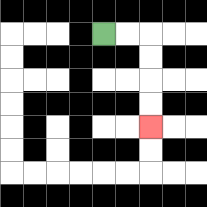{'start': '[4, 1]', 'end': '[6, 5]', 'path_directions': 'R,R,D,D,D,D', 'path_coordinates': '[[4, 1], [5, 1], [6, 1], [6, 2], [6, 3], [6, 4], [6, 5]]'}